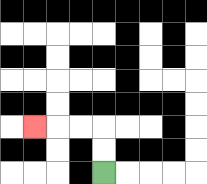{'start': '[4, 7]', 'end': '[1, 5]', 'path_directions': 'U,U,L,L,L', 'path_coordinates': '[[4, 7], [4, 6], [4, 5], [3, 5], [2, 5], [1, 5]]'}